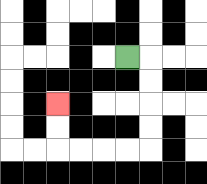{'start': '[5, 2]', 'end': '[2, 4]', 'path_directions': 'R,D,D,D,D,L,L,L,L,U,U', 'path_coordinates': '[[5, 2], [6, 2], [6, 3], [6, 4], [6, 5], [6, 6], [5, 6], [4, 6], [3, 6], [2, 6], [2, 5], [2, 4]]'}